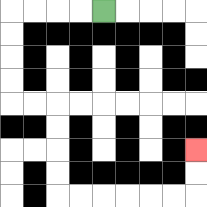{'start': '[4, 0]', 'end': '[8, 6]', 'path_directions': 'L,L,L,L,D,D,D,D,R,R,D,D,D,D,R,R,R,R,R,R,U,U', 'path_coordinates': '[[4, 0], [3, 0], [2, 0], [1, 0], [0, 0], [0, 1], [0, 2], [0, 3], [0, 4], [1, 4], [2, 4], [2, 5], [2, 6], [2, 7], [2, 8], [3, 8], [4, 8], [5, 8], [6, 8], [7, 8], [8, 8], [8, 7], [8, 6]]'}